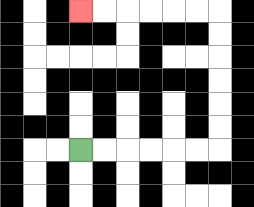{'start': '[3, 6]', 'end': '[3, 0]', 'path_directions': 'R,R,R,R,R,R,U,U,U,U,U,U,L,L,L,L,L,L', 'path_coordinates': '[[3, 6], [4, 6], [5, 6], [6, 6], [7, 6], [8, 6], [9, 6], [9, 5], [9, 4], [9, 3], [9, 2], [9, 1], [9, 0], [8, 0], [7, 0], [6, 0], [5, 0], [4, 0], [3, 0]]'}